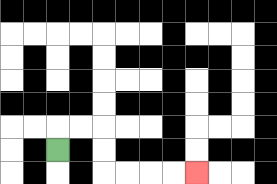{'start': '[2, 6]', 'end': '[8, 7]', 'path_directions': 'U,R,R,D,D,R,R,R,R', 'path_coordinates': '[[2, 6], [2, 5], [3, 5], [4, 5], [4, 6], [4, 7], [5, 7], [6, 7], [7, 7], [8, 7]]'}